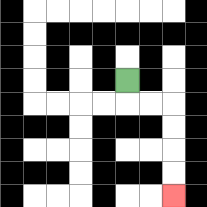{'start': '[5, 3]', 'end': '[7, 8]', 'path_directions': 'D,R,R,D,D,D,D', 'path_coordinates': '[[5, 3], [5, 4], [6, 4], [7, 4], [7, 5], [7, 6], [7, 7], [7, 8]]'}